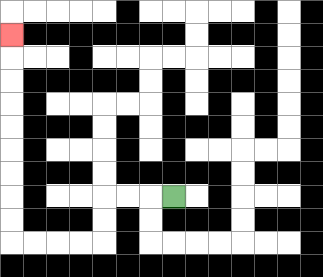{'start': '[7, 8]', 'end': '[0, 1]', 'path_directions': 'L,L,L,D,D,L,L,L,L,U,U,U,U,U,U,U,U,U', 'path_coordinates': '[[7, 8], [6, 8], [5, 8], [4, 8], [4, 9], [4, 10], [3, 10], [2, 10], [1, 10], [0, 10], [0, 9], [0, 8], [0, 7], [0, 6], [0, 5], [0, 4], [0, 3], [0, 2], [0, 1]]'}